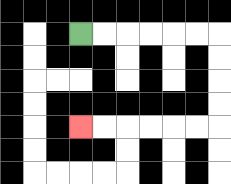{'start': '[3, 1]', 'end': '[3, 5]', 'path_directions': 'R,R,R,R,R,R,D,D,D,D,L,L,L,L,L,L', 'path_coordinates': '[[3, 1], [4, 1], [5, 1], [6, 1], [7, 1], [8, 1], [9, 1], [9, 2], [9, 3], [9, 4], [9, 5], [8, 5], [7, 5], [6, 5], [5, 5], [4, 5], [3, 5]]'}